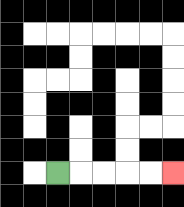{'start': '[2, 7]', 'end': '[7, 7]', 'path_directions': 'R,R,R,R,R', 'path_coordinates': '[[2, 7], [3, 7], [4, 7], [5, 7], [6, 7], [7, 7]]'}